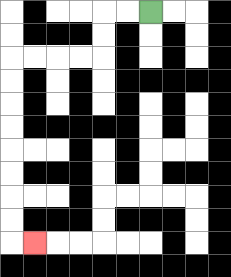{'start': '[6, 0]', 'end': '[1, 10]', 'path_directions': 'L,L,D,D,L,L,L,L,D,D,D,D,D,D,D,D,R', 'path_coordinates': '[[6, 0], [5, 0], [4, 0], [4, 1], [4, 2], [3, 2], [2, 2], [1, 2], [0, 2], [0, 3], [0, 4], [0, 5], [0, 6], [0, 7], [0, 8], [0, 9], [0, 10], [1, 10]]'}